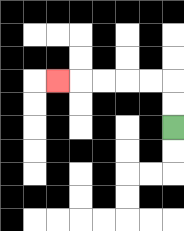{'start': '[7, 5]', 'end': '[2, 3]', 'path_directions': 'U,U,L,L,L,L,L', 'path_coordinates': '[[7, 5], [7, 4], [7, 3], [6, 3], [5, 3], [4, 3], [3, 3], [2, 3]]'}